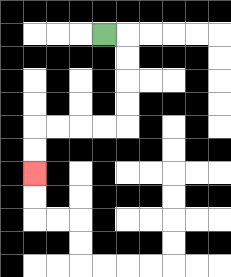{'start': '[4, 1]', 'end': '[1, 7]', 'path_directions': 'R,D,D,D,D,L,L,L,L,D,D', 'path_coordinates': '[[4, 1], [5, 1], [5, 2], [5, 3], [5, 4], [5, 5], [4, 5], [3, 5], [2, 5], [1, 5], [1, 6], [1, 7]]'}